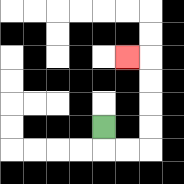{'start': '[4, 5]', 'end': '[5, 2]', 'path_directions': 'D,R,R,U,U,U,U,L', 'path_coordinates': '[[4, 5], [4, 6], [5, 6], [6, 6], [6, 5], [6, 4], [6, 3], [6, 2], [5, 2]]'}